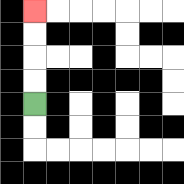{'start': '[1, 4]', 'end': '[1, 0]', 'path_directions': 'U,U,U,U', 'path_coordinates': '[[1, 4], [1, 3], [1, 2], [1, 1], [1, 0]]'}